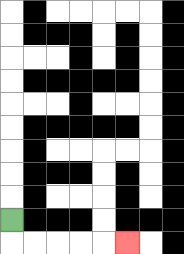{'start': '[0, 9]', 'end': '[5, 10]', 'path_directions': 'D,R,R,R,R,R', 'path_coordinates': '[[0, 9], [0, 10], [1, 10], [2, 10], [3, 10], [4, 10], [5, 10]]'}